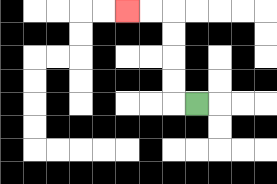{'start': '[8, 4]', 'end': '[5, 0]', 'path_directions': 'L,U,U,U,U,L,L', 'path_coordinates': '[[8, 4], [7, 4], [7, 3], [7, 2], [7, 1], [7, 0], [6, 0], [5, 0]]'}